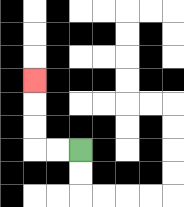{'start': '[3, 6]', 'end': '[1, 3]', 'path_directions': 'L,L,U,U,U', 'path_coordinates': '[[3, 6], [2, 6], [1, 6], [1, 5], [1, 4], [1, 3]]'}